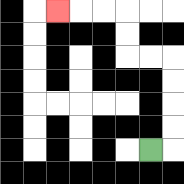{'start': '[6, 6]', 'end': '[2, 0]', 'path_directions': 'R,U,U,U,U,L,L,U,U,L,L,L', 'path_coordinates': '[[6, 6], [7, 6], [7, 5], [7, 4], [7, 3], [7, 2], [6, 2], [5, 2], [5, 1], [5, 0], [4, 0], [3, 0], [2, 0]]'}